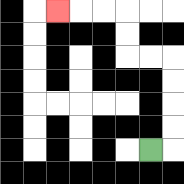{'start': '[6, 6]', 'end': '[2, 0]', 'path_directions': 'R,U,U,U,U,L,L,U,U,L,L,L', 'path_coordinates': '[[6, 6], [7, 6], [7, 5], [7, 4], [7, 3], [7, 2], [6, 2], [5, 2], [5, 1], [5, 0], [4, 0], [3, 0], [2, 0]]'}